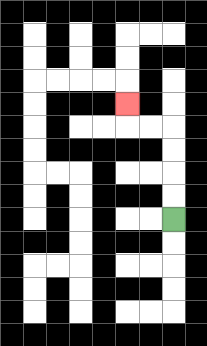{'start': '[7, 9]', 'end': '[5, 4]', 'path_directions': 'U,U,U,U,L,L,U', 'path_coordinates': '[[7, 9], [7, 8], [7, 7], [7, 6], [7, 5], [6, 5], [5, 5], [5, 4]]'}